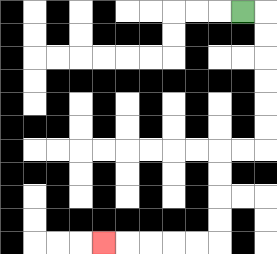{'start': '[10, 0]', 'end': '[4, 10]', 'path_directions': 'R,D,D,D,D,D,D,L,L,D,D,D,D,L,L,L,L,L', 'path_coordinates': '[[10, 0], [11, 0], [11, 1], [11, 2], [11, 3], [11, 4], [11, 5], [11, 6], [10, 6], [9, 6], [9, 7], [9, 8], [9, 9], [9, 10], [8, 10], [7, 10], [6, 10], [5, 10], [4, 10]]'}